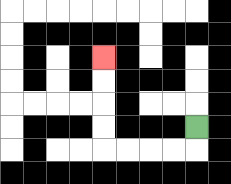{'start': '[8, 5]', 'end': '[4, 2]', 'path_directions': 'D,L,L,L,L,U,U,U,U', 'path_coordinates': '[[8, 5], [8, 6], [7, 6], [6, 6], [5, 6], [4, 6], [4, 5], [4, 4], [4, 3], [4, 2]]'}